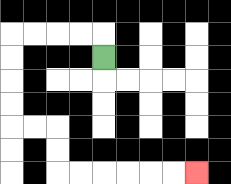{'start': '[4, 2]', 'end': '[8, 7]', 'path_directions': 'U,L,L,L,L,D,D,D,D,R,R,D,D,R,R,R,R,R,R', 'path_coordinates': '[[4, 2], [4, 1], [3, 1], [2, 1], [1, 1], [0, 1], [0, 2], [0, 3], [0, 4], [0, 5], [1, 5], [2, 5], [2, 6], [2, 7], [3, 7], [4, 7], [5, 7], [6, 7], [7, 7], [8, 7]]'}